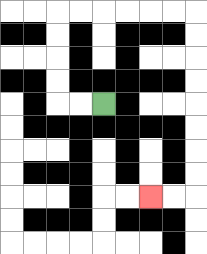{'start': '[4, 4]', 'end': '[6, 8]', 'path_directions': 'L,L,U,U,U,U,R,R,R,R,R,R,D,D,D,D,D,D,D,D,L,L', 'path_coordinates': '[[4, 4], [3, 4], [2, 4], [2, 3], [2, 2], [2, 1], [2, 0], [3, 0], [4, 0], [5, 0], [6, 0], [7, 0], [8, 0], [8, 1], [8, 2], [8, 3], [8, 4], [8, 5], [8, 6], [8, 7], [8, 8], [7, 8], [6, 8]]'}